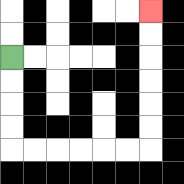{'start': '[0, 2]', 'end': '[6, 0]', 'path_directions': 'D,D,D,D,R,R,R,R,R,R,U,U,U,U,U,U', 'path_coordinates': '[[0, 2], [0, 3], [0, 4], [0, 5], [0, 6], [1, 6], [2, 6], [3, 6], [4, 6], [5, 6], [6, 6], [6, 5], [6, 4], [6, 3], [6, 2], [6, 1], [6, 0]]'}